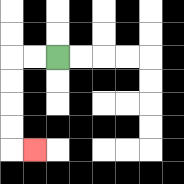{'start': '[2, 2]', 'end': '[1, 6]', 'path_directions': 'L,L,D,D,D,D,R', 'path_coordinates': '[[2, 2], [1, 2], [0, 2], [0, 3], [0, 4], [0, 5], [0, 6], [1, 6]]'}